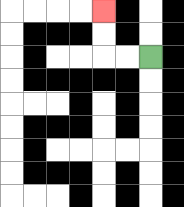{'start': '[6, 2]', 'end': '[4, 0]', 'path_directions': 'L,L,U,U', 'path_coordinates': '[[6, 2], [5, 2], [4, 2], [4, 1], [4, 0]]'}